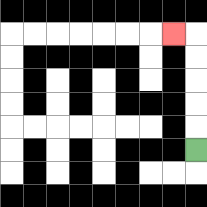{'start': '[8, 6]', 'end': '[7, 1]', 'path_directions': 'U,U,U,U,U,L', 'path_coordinates': '[[8, 6], [8, 5], [8, 4], [8, 3], [8, 2], [8, 1], [7, 1]]'}